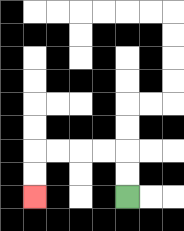{'start': '[5, 8]', 'end': '[1, 8]', 'path_directions': 'U,U,L,L,L,L,D,D', 'path_coordinates': '[[5, 8], [5, 7], [5, 6], [4, 6], [3, 6], [2, 6], [1, 6], [1, 7], [1, 8]]'}